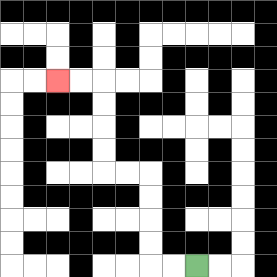{'start': '[8, 11]', 'end': '[2, 3]', 'path_directions': 'L,L,U,U,U,U,L,L,U,U,U,U,L,L', 'path_coordinates': '[[8, 11], [7, 11], [6, 11], [6, 10], [6, 9], [6, 8], [6, 7], [5, 7], [4, 7], [4, 6], [4, 5], [4, 4], [4, 3], [3, 3], [2, 3]]'}